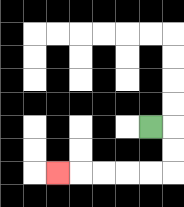{'start': '[6, 5]', 'end': '[2, 7]', 'path_directions': 'R,D,D,L,L,L,L,L', 'path_coordinates': '[[6, 5], [7, 5], [7, 6], [7, 7], [6, 7], [5, 7], [4, 7], [3, 7], [2, 7]]'}